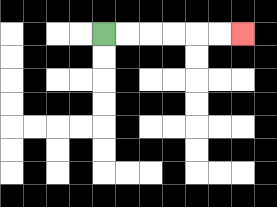{'start': '[4, 1]', 'end': '[10, 1]', 'path_directions': 'R,R,R,R,R,R', 'path_coordinates': '[[4, 1], [5, 1], [6, 1], [7, 1], [8, 1], [9, 1], [10, 1]]'}